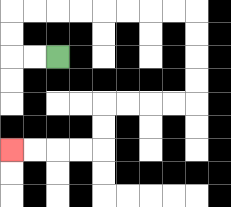{'start': '[2, 2]', 'end': '[0, 6]', 'path_directions': 'L,L,U,U,R,R,R,R,R,R,R,R,D,D,D,D,L,L,L,L,D,D,L,L,L,L', 'path_coordinates': '[[2, 2], [1, 2], [0, 2], [0, 1], [0, 0], [1, 0], [2, 0], [3, 0], [4, 0], [5, 0], [6, 0], [7, 0], [8, 0], [8, 1], [8, 2], [8, 3], [8, 4], [7, 4], [6, 4], [5, 4], [4, 4], [4, 5], [4, 6], [3, 6], [2, 6], [1, 6], [0, 6]]'}